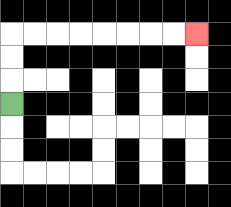{'start': '[0, 4]', 'end': '[8, 1]', 'path_directions': 'U,U,U,R,R,R,R,R,R,R,R', 'path_coordinates': '[[0, 4], [0, 3], [0, 2], [0, 1], [1, 1], [2, 1], [3, 1], [4, 1], [5, 1], [6, 1], [7, 1], [8, 1]]'}